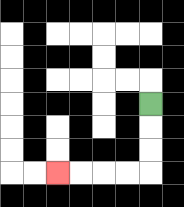{'start': '[6, 4]', 'end': '[2, 7]', 'path_directions': 'D,D,D,L,L,L,L', 'path_coordinates': '[[6, 4], [6, 5], [6, 6], [6, 7], [5, 7], [4, 7], [3, 7], [2, 7]]'}